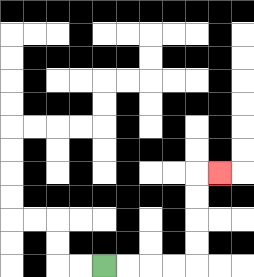{'start': '[4, 11]', 'end': '[9, 7]', 'path_directions': 'R,R,R,R,U,U,U,U,R', 'path_coordinates': '[[4, 11], [5, 11], [6, 11], [7, 11], [8, 11], [8, 10], [8, 9], [8, 8], [8, 7], [9, 7]]'}